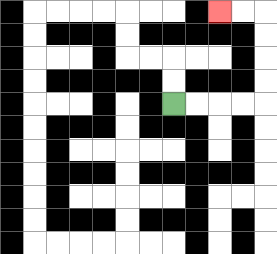{'start': '[7, 4]', 'end': '[9, 0]', 'path_directions': 'R,R,R,R,U,U,U,U,L,L', 'path_coordinates': '[[7, 4], [8, 4], [9, 4], [10, 4], [11, 4], [11, 3], [11, 2], [11, 1], [11, 0], [10, 0], [9, 0]]'}